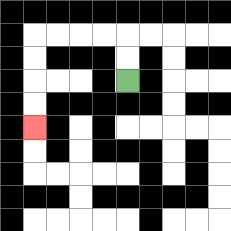{'start': '[5, 3]', 'end': '[1, 5]', 'path_directions': 'U,U,L,L,L,L,D,D,D,D', 'path_coordinates': '[[5, 3], [5, 2], [5, 1], [4, 1], [3, 1], [2, 1], [1, 1], [1, 2], [1, 3], [1, 4], [1, 5]]'}